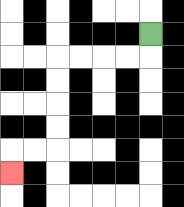{'start': '[6, 1]', 'end': '[0, 7]', 'path_directions': 'D,L,L,L,L,D,D,D,D,L,L,D', 'path_coordinates': '[[6, 1], [6, 2], [5, 2], [4, 2], [3, 2], [2, 2], [2, 3], [2, 4], [2, 5], [2, 6], [1, 6], [0, 6], [0, 7]]'}